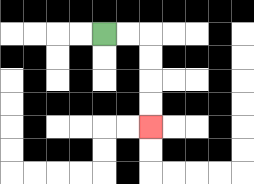{'start': '[4, 1]', 'end': '[6, 5]', 'path_directions': 'R,R,D,D,D,D', 'path_coordinates': '[[4, 1], [5, 1], [6, 1], [6, 2], [6, 3], [6, 4], [6, 5]]'}